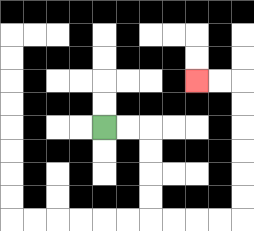{'start': '[4, 5]', 'end': '[8, 3]', 'path_directions': 'R,R,D,D,D,D,R,R,R,R,U,U,U,U,U,U,L,L', 'path_coordinates': '[[4, 5], [5, 5], [6, 5], [6, 6], [6, 7], [6, 8], [6, 9], [7, 9], [8, 9], [9, 9], [10, 9], [10, 8], [10, 7], [10, 6], [10, 5], [10, 4], [10, 3], [9, 3], [8, 3]]'}